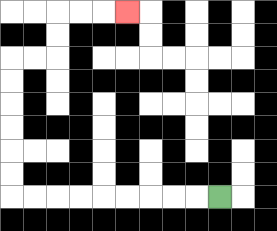{'start': '[9, 8]', 'end': '[5, 0]', 'path_directions': 'L,L,L,L,L,L,L,L,L,U,U,U,U,U,U,R,R,U,U,R,R,R', 'path_coordinates': '[[9, 8], [8, 8], [7, 8], [6, 8], [5, 8], [4, 8], [3, 8], [2, 8], [1, 8], [0, 8], [0, 7], [0, 6], [0, 5], [0, 4], [0, 3], [0, 2], [1, 2], [2, 2], [2, 1], [2, 0], [3, 0], [4, 0], [5, 0]]'}